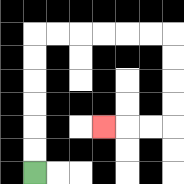{'start': '[1, 7]', 'end': '[4, 5]', 'path_directions': 'U,U,U,U,U,U,R,R,R,R,R,R,D,D,D,D,L,L,L', 'path_coordinates': '[[1, 7], [1, 6], [1, 5], [1, 4], [1, 3], [1, 2], [1, 1], [2, 1], [3, 1], [4, 1], [5, 1], [6, 1], [7, 1], [7, 2], [7, 3], [7, 4], [7, 5], [6, 5], [5, 5], [4, 5]]'}